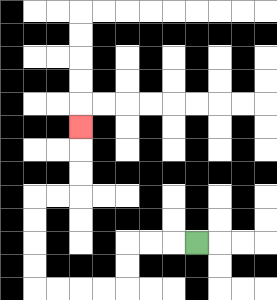{'start': '[8, 10]', 'end': '[3, 5]', 'path_directions': 'L,L,L,D,D,L,L,L,L,U,U,U,U,R,R,U,U,U', 'path_coordinates': '[[8, 10], [7, 10], [6, 10], [5, 10], [5, 11], [5, 12], [4, 12], [3, 12], [2, 12], [1, 12], [1, 11], [1, 10], [1, 9], [1, 8], [2, 8], [3, 8], [3, 7], [3, 6], [3, 5]]'}